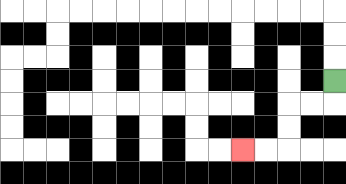{'start': '[14, 3]', 'end': '[10, 6]', 'path_directions': 'D,L,L,D,D,L,L', 'path_coordinates': '[[14, 3], [14, 4], [13, 4], [12, 4], [12, 5], [12, 6], [11, 6], [10, 6]]'}